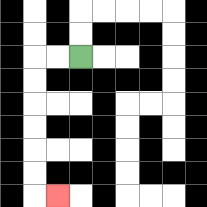{'start': '[3, 2]', 'end': '[2, 8]', 'path_directions': 'L,L,D,D,D,D,D,D,R', 'path_coordinates': '[[3, 2], [2, 2], [1, 2], [1, 3], [1, 4], [1, 5], [1, 6], [1, 7], [1, 8], [2, 8]]'}